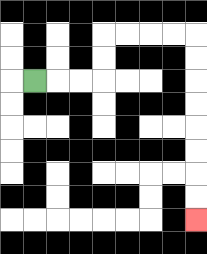{'start': '[1, 3]', 'end': '[8, 9]', 'path_directions': 'R,R,R,U,U,R,R,R,R,D,D,D,D,D,D,D,D', 'path_coordinates': '[[1, 3], [2, 3], [3, 3], [4, 3], [4, 2], [4, 1], [5, 1], [6, 1], [7, 1], [8, 1], [8, 2], [8, 3], [8, 4], [8, 5], [8, 6], [8, 7], [8, 8], [8, 9]]'}